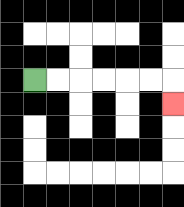{'start': '[1, 3]', 'end': '[7, 4]', 'path_directions': 'R,R,R,R,R,R,D', 'path_coordinates': '[[1, 3], [2, 3], [3, 3], [4, 3], [5, 3], [6, 3], [7, 3], [7, 4]]'}